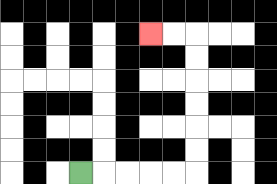{'start': '[3, 7]', 'end': '[6, 1]', 'path_directions': 'R,R,R,R,R,U,U,U,U,U,U,L,L', 'path_coordinates': '[[3, 7], [4, 7], [5, 7], [6, 7], [7, 7], [8, 7], [8, 6], [8, 5], [8, 4], [8, 3], [8, 2], [8, 1], [7, 1], [6, 1]]'}